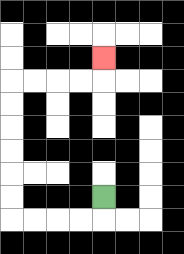{'start': '[4, 8]', 'end': '[4, 2]', 'path_directions': 'D,L,L,L,L,U,U,U,U,U,U,R,R,R,R,U', 'path_coordinates': '[[4, 8], [4, 9], [3, 9], [2, 9], [1, 9], [0, 9], [0, 8], [0, 7], [0, 6], [0, 5], [0, 4], [0, 3], [1, 3], [2, 3], [3, 3], [4, 3], [4, 2]]'}